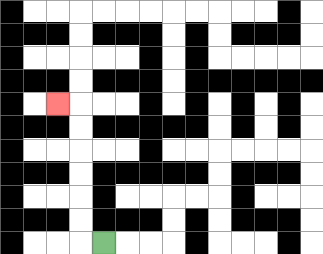{'start': '[4, 10]', 'end': '[2, 4]', 'path_directions': 'L,U,U,U,U,U,U,L', 'path_coordinates': '[[4, 10], [3, 10], [3, 9], [3, 8], [3, 7], [3, 6], [3, 5], [3, 4], [2, 4]]'}